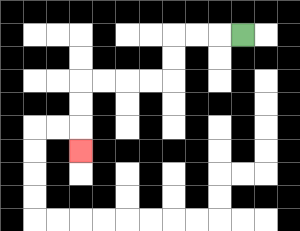{'start': '[10, 1]', 'end': '[3, 6]', 'path_directions': 'L,L,L,D,D,L,L,L,L,D,D,D', 'path_coordinates': '[[10, 1], [9, 1], [8, 1], [7, 1], [7, 2], [7, 3], [6, 3], [5, 3], [4, 3], [3, 3], [3, 4], [3, 5], [3, 6]]'}